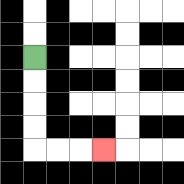{'start': '[1, 2]', 'end': '[4, 6]', 'path_directions': 'D,D,D,D,R,R,R', 'path_coordinates': '[[1, 2], [1, 3], [1, 4], [1, 5], [1, 6], [2, 6], [3, 6], [4, 6]]'}